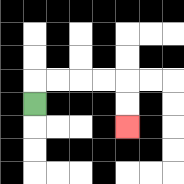{'start': '[1, 4]', 'end': '[5, 5]', 'path_directions': 'U,R,R,R,R,D,D', 'path_coordinates': '[[1, 4], [1, 3], [2, 3], [3, 3], [4, 3], [5, 3], [5, 4], [5, 5]]'}